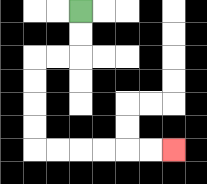{'start': '[3, 0]', 'end': '[7, 6]', 'path_directions': 'D,D,L,L,D,D,D,D,R,R,R,R,R,R', 'path_coordinates': '[[3, 0], [3, 1], [3, 2], [2, 2], [1, 2], [1, 3], [1, 4], [1, 5], [1, 6], [2, 6], [3, 6], [4, 6], [5, 6], [6, 6], [7, 6]]'}